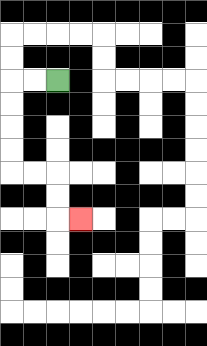{'start': '[2, 3]', 'end': '[3, 9]', 'path_directions': 'L,L,D,D,D,D,R,R,D,D,R', 'path_coordinates': '[[2, 3], [1, 3], [0, 3], [0, 4], [0, 5], [0, 6], [0, 7], [1, 7], [2, 7], [2, 8], [2, 9], [3, 9]]'}